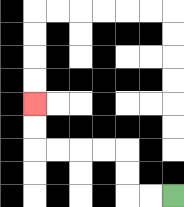{'start': '[7, 8]', 'end': '[1, 4]', 'path_directions': 'L,L,U,U,L,L,L,L,U,U', 'path_coordinates': '[[7, 8], [6, 8], [5, 8], [5, 7], [5, 6], [4, 6], [3, 6], [2, 6], [1, 6], [1, 5], [1, 4]]'}